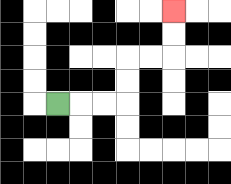{'start': '[2, 4]', 'end': '[7, 0]', 'path_directions': 'R,R,R,U,U,R,R,U,U', 'path_coordinates': '[[2, 4], [3, 4], [4, 4], [5, 4], [5, 3], [5, 2], [6, 2], [7, 2], [7, 1], [7, 0]]'}